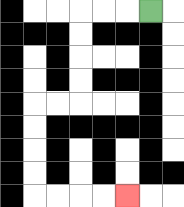{'start': '[6, 0]', 'end': '[5, 8]', 'path_directions': 'L,L,L,D,D,D,D,L,L,D,D,D,D,R,R,R,R', 'path_coordinates': '[[6, 0], [5, 0], [4, 0], [3, 0], [3, 1], [3, 2], [3, 3], [3, 4], [2, 4], [1, 4], [1, 5], [1, 6], [1, 7], [1, 8], [2, 8], [3, 8], [4, 8], [5, 8]]'}